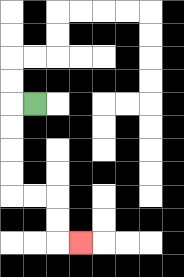{'start': '[1, 4]', 'end': '[3, 10]', 'path_directions': 'L,D,D,D,D,R,R,D,D,R', 'path_coordinates': '[[1, 4], [0, 4], [0, 5], [0, 6], [0, 7], [0, 8], [1, 8], [2, 8], [2, 9], [2, 10], [3, 10]]'}